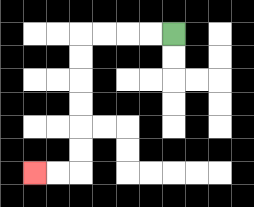{'start': '[7, 1]', 'end': '[1, 7]', 'path_directions': 'L,L,L,L,D,D,D,D,D,D,L,L', 'path_coordinates': '[[7, 1], [6, 1], [5, 1], [4, 1], [3, 1], [3, 2], [3, 3], [3, 4], [3, 5], [3, 6], [3, 7], [2, 7], [1, 7]]'}